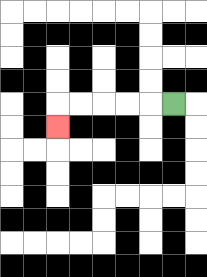{'start': '[7, 4]', 'end': '[2, 5]', 'path_directions': 'L,L,L,L,L,D', 'path_coordinates': '[[7, 4], [6, 4], [5, 4], [4, 4], [3, 4], [2, 4], [2, 5]]'}